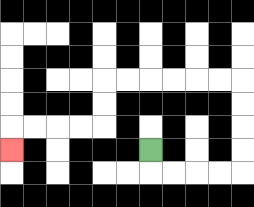{'start': '[6, 6]', 'end': '[0, 6]', 'path_directions': 'D,R,R,R,R,U,U,U,U,L,L,L,L,L,L,D,D,L,L,L,L,D', 'path_coordinates': '[[6, 6], [6, 7], [7, 7], [8, 7], [9, 7], [10, 7], [10, 6], [10, 5], [10, 4], [10, 3], [9, 3], [8, 3], [7, 3], [6, 3], [5, 3], [4, 3], [4, 4], [4, 5], [3, 5], [2, 5], [1, 5], [0, 5], [0, 6]]'}